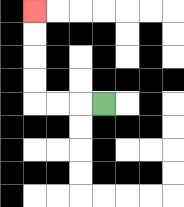{'start': '[4, 4]', 'end': '[1, 0]', 'path_directions': 'L,L,L,U,U,U,U', 'path_coordinates': '[[4, 4], [3, 4], [2, 4], [1, 4], [1, 3], [1, 2], [1, 1], [1, 0]]'}